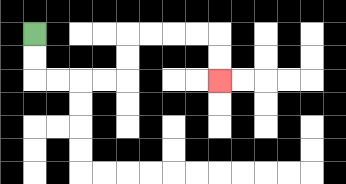{'start': '[1, 1]', 'end': '[9, 3]', 'path_directions': 'D,D,R,R,R,R,U,U,R,R,R,R,D,D', 'path_coordinates': '[[1, 1], [1, 2], [1, 3], [2, 3], [3, 3], [4, 3], [5, 3], [5, 2], [5, 1], [6, 1], [7, 1], [8, 1], [9, 1], [9, 2], [9, 3]]'}